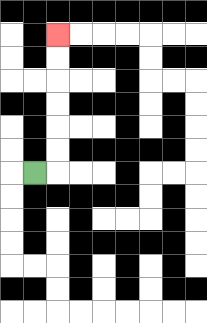{'start': '[1, 7]', 'end': '[2, 1]', 'path_directions': 'R,U,U,U,U,U,U', 'path_coordinates': '[[1, 7], [2, 7], [2, 6], [2, 5], [2, 4], [2, 3], [2, 2], [2, 1]]'}